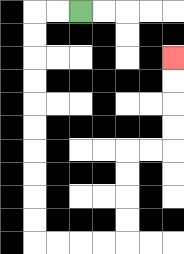{'start': '[3, 0]', 'end': '[7, 2]', 'path_directions': 'L,L,D,D,D,D,D,D,D,D,D,D,R,R,R,R,U,U,U,U,R,R,U,U,U,U', 'path_coordinates': '[[3, 0], [2, 0], [1, 0], [1, 1], [1, 2], [1, 3], [1, 4], [1, 5], [1, 6], [1, 7], [1, 8], [1, 9], [1, 10], [2, 10], [3, 10], [4, 10], [5, 10], [5, 9], [5, 8], [5, 7], [5, 6], [6, 6], [7, 6], [7, 5], [7, 4], [7, 3], [7, 2]]'}